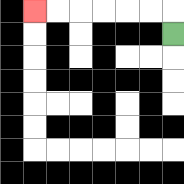{'start': '[7, 1]', 'end': '[1, 0]', 'path_directions': 'U,L,L,L,L,L,L', 'path_coordinates': '[[7, 1], [7, 0], [6, 0], [5, 0], [4, 0], [3, 0], [2, 0], [1, 0]]'}